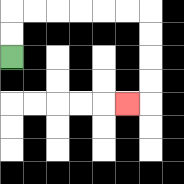{'start': '[0, 2]', 'end': '[5, 4]', 'path_directions': 'U,U,R,R,R,R,R,R,D,D,D,D,L', 'path_coordinates': '[[0, 2], [0, 1], [0, 0], [1, 0], [2, 0], [3, 0], [4, 0], [5, 0], [6, 0], [6, 1], [6, 2], [6, 3], [6, 4], [5, 4]]'}